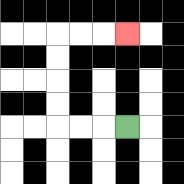{'start': '[5, 5]', 'end': '[5, 1]', 'path_directions': 'L,L,L,U,U,U,U,R,R,R', 'path_coordinates': '[[5, 5], [4, 5], [3, 5], [2, 5], [2, 4], [2, 3], [2, 2], [2, 1], [3, 1], [4, 1], [5, 1]]'}